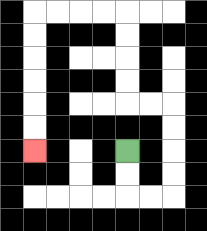{'start': '[5, 6]', 'end': '[1, 6]', 'path_directions': 'D,D,R,R,U,U,U,U,L,L,U,U,U,U,L,L,L,L,D,D,D,D,D,D', 'path_coordinates': '[[5, 6], [5, 7], [5, 8], [6, 8], [7, 8], [7, 7], [7, 6], [7, 5], [7, 4], [6, 4], [5, 4], [5, 3], [5, 2], [5, 1], [5, 0], [4, 0], [3, 0], [2, 0], [1, 0], [1, 1], [1, 2], [1, 3], [1, 4], [1, 5], [1, 6]]'}